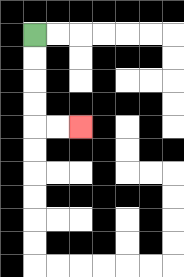{'start': '[1, 1]', 'end': '[3, 5]', 'path_directions': 'D,D,D,D,R,R', 'path_coordinates': '[[1, 1], [1, 2], [1, 3], [1, 4], [1, 5], [2, 5], [3, 5]]'}